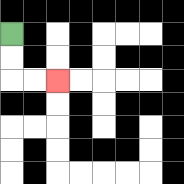{'start': '[0, 1]', 'end': '[2, 3]', 'path_directions': 'D,D,R,R', 'path_coordinates': '[[0, 1], [0, 2], [0, 3], [1, 3], [2, 3]]'}